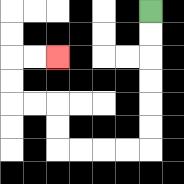{'start': '[6, 0]', 'end': '[2, 2]', 'path_directions': 'D,D,D,D,D,D,L,L,L,L,U,U,L,L,U,U,R,R', 'path_coordinates': '[[6, 0], [6, 1], [6, 2], [6, 3], [6, 4], [6, 5], [6, 6], [5, 6], [4, 6], [3, 6], [2, 6], [2, 5], [2, 4], [1, 4], [0, 4], [0, 3], [0, 2], [1, 2], [2, 2]]'}